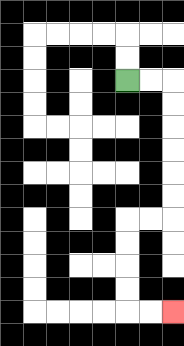{'start': '[5, 3]', 'end': '[7, 13]', 'path_directions': 'R,R,D,D,D,D,D,D,L,L,D,D,D,D,R,R', 'path_coordinates': '[[5, 3], [6, 3], [7, 3], [7, 4], [7, 5], [7, 6], [7, 7], [7, 8], [7, 9], [6, 9], [5, 9], [5, 10], [5, 11], [5, 12], [5, 13], [6, 13], [7, 13]]'}